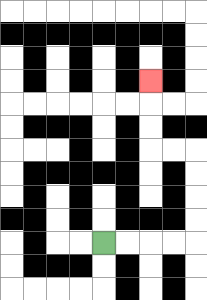{'start': '[4, 10]', 'end': '[6, 3]', 'path_directions': 'R,R,R,R,U,U,U,U,L,L,U,U,U', 'path_coordinates': '[[4, 10], [5, 10], [6, 10], [7, 10], [8, 10], [8, 9], [8, 8], [8, 7], [8, 6], [7, 6], [6, 6], [6, 5], [6, 4], [6, 3]]'}